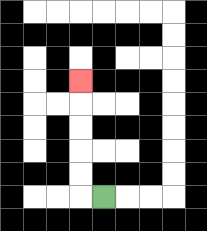{'start': '[4, 8]', 'end': '[3, 3]', 'path_directions': 'L,U,U,U,U,U', 'path_coordinates': '[[4, 8], [3, 8], [3, 7], [3, 6], [3, 5], [3, 4], [3, 3]]'}